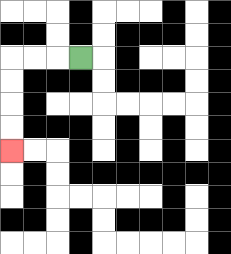{'start': '[3, 2]', 'end': '[0, 6]', 'path_directions': 'L,L,L,D,D,D,D', 'path_coordinates': '[[3, 2], [2, 2], [1, 2], [0, 2], [0, 3], [0, 4], [0, 5], [0, 6]]'}